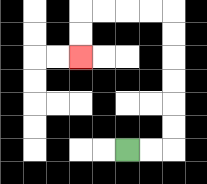{'start': '[5, 6]', 'end': '[3, 2]', 'path_directions': 'R,R,U,U,U,U,U,U,L,L,L,L,D,D', 'path_coordinates': '[[5, 6], [6, 6], [7, 6], [7, 5], [7, 4], [7, 3], [7, 2], [7, 1], [7, 0], [6, 0], [5, 0], [4, 0], [3, 0], [3, 1], [3, 2]]'}